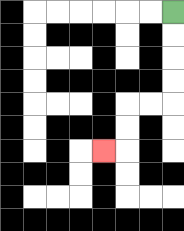{'start': '[7, 0]', 'end': '[4, 6]', 'path_directions': 'D,D,D,D,L,L,D,D,L', 'path_coordinates': '[[7, 0], [7, 1], [7, 2], [7, 3], [7, 4], [6, 4], [5, 4], [5, 5], [5, 6], [4, 6]]'}